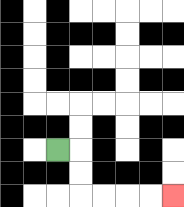{'start': '[2, 6]', 'end': '[7, 8]', 'path_directions': 'R,D,D,R,R,R,R', 'path_coordinates': '[[2, 6], [3, 6], [3, 7], [3, 8], [4, 8], [5, 8], [6, 8], [7, 8]]'}